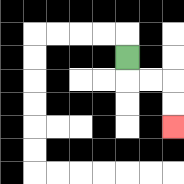{'start': '[5, 2]', 'end': '[7, 5]', 'path_directions': 'D,R,R,D,D', 'path_coordinates': '[[5, 2], [5, 3], [6, 3], [7, 3], [7, 4], [7, 5]]'}